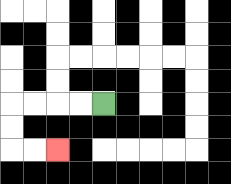{'start': '[4, 4]', 'end': '[2, 6]', 'path_directions': 'L,L,L,L,D,D,R,R', 'path_coordinates': '[[4, 4], [3, 4], [2, 4], [1, 4], [0, 4], [0, 5], [0, 6], [1, 6], [2, 6]]'}